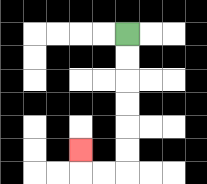{'start': '[5, 1]', 'end': '[3, 6]', 'path_directions': 'D,D,D,D,D,D,L,L,U', 'path_coordinates': '[[5, 1], [5, 2], [5, 3], [5, 4], [5, 5], [5, 6], [5, 7], [4, 7], [3, 7], [3, 6]]'}